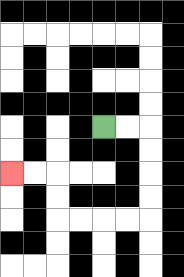{'start': '[4, 5]', 'end': '[0, 7]', 'path_directions': 'R,R,D,D,D,D,L,L,L,L,U,U,L,L', 'path_coordinates': '[[4, 5], [5, 5], [6, 5], [6, 6], [6, 7], [6, 8], [6, 9], [5, 9], [4, 9], [3, 9], [2, 9], [2, 8], [2, 7], [1, 7], [0, 7]]'}